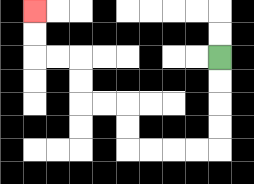{'start': '[9, 2]', 'end': '[1, 0]', 'path_directions': 'D,D,D,D,L,L,L,L,U,U,L,L,U,U,L,L,U,U', 'path_coordinates': '[[9, 2], [9, 3], [9, 4], [9, 5], [9, 6], [8, 6], [7, 6], [6, 6], [5, 6], [5, 5], [5, 4], [4, 4], [3, 4], [3, 3], [3, 2], [2, 2], [1, 2], [1, 1], [1, 0]]'}